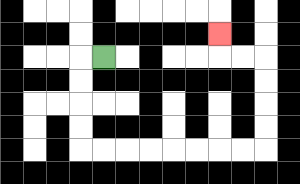{'start': '[4, 2]', 'end': '[9, 1]', 'path_directions': 'L,D,D,D,D,R,R,R,R,R,R,R,R,U,U,U,U,L,L,U', 'path_coordinates': '[[4, 2], [3, 2], [3, 3], [3, 4], [3, 5], [3, 6], [4, 6], [5, 6], [6, 6], [7, 6], [8, 6], [9, 6], [10, 6], [11, 6], [11, 5], [11, 4], [11, 3], [11, 2], [10, 2], [9, 2], [9, 1]]'}